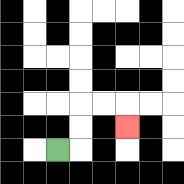{'start': '[2, 6]', 'end': '[5, 5]', 'path_directions': 'R,U,U,R,R,D', 'path_coordinates': '[[2, 6], [3, 6], [3, 5], [3, 4], [4, 4], [5, 4], [5, 5]]'}